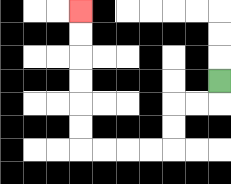{'start': '[9, 3]', 'end': '[3, 0]', 'path_directions': 'D,L,L,D,D,L,L,L,L,U,U,U,U,U,U', 'path_coordinates': '[[9, 3], [9, 4], [8, 4], [7, 4], [7, 5], [7, 6], [6, 6], [5, 6], [4, 6], [3, 6], [3, 5], [3, 4], [3, 3], [3, 2], [3, 1], [3, 0]]'}